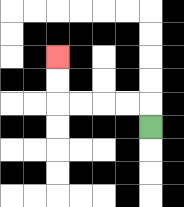{'start': '[6, 5]', 'end': '[2, 2]', 'path_directions': 'U,L,L,L,L,U,U', 'path_coordinates': '[[6, 5], [6, 4], [5, 4], [4, 4], [3, 4], [2, 4], [2, 3], [2, 2]]'}